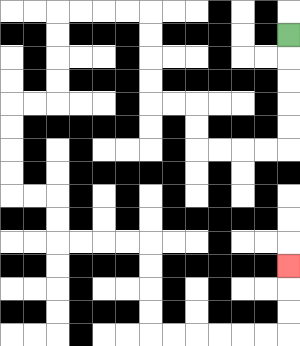{'start': '[12, 1]', 'end': '[12, 11]', 'path_directions': 'D,D,D,D,D,L,L,L,L,U,U,L,L,U,U,U,U,L,L,L,L,D,D,D,D,L,L,D,D,D,D,R,R,D,D,R,R,R,R,D,D,D,D,R,R,R,R,R,R,U,U,U', 'path_coordinates': '[[12, 1], [12, 2], [12, 3], [12, 4], [12, 5], [12, 6], [11, 6], [10, 6], [9, 6], [8, 6], [8, 5], [8, 4], [7, 4], [6, 4], [6, 3], [6, 2], [6, 1], [6, 0], [5, 0], [4, 0], [3, 0], [2, 0], [2, 1], [2, 2], [2, 3], [2, 4], [1, 4], [0, 4], [0, 5], [0, 6], [0, 7], [0, 8], [1, 8], [2, 8], [2, 9], [2, 10], [3, 10], [4, 10], [5, 10], [6, 10], [6, 11], [6, 12], [6, 13], [6, 14], [7, 14], [8, 14], [9, 14], [10, 14], [11, 14], [12, 14], [12, 13], [12, 12], [12, 11]]'}